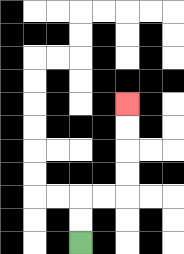{'start': '[3, 10]', 'end': '[5, 4]', 'path_directions': 'U,U,R,R,U,U,U,U', 'path_coordinates': '[[3, 10], [3, 9], [3, 8], [4, 8], [5, 8], [5, 7], [5, 6], [5, 5], [5, 4]]'}